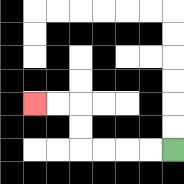{'start': '[7, 6]', 'end': '[1, 4]', 'path_directions': 'L,L,L,L,U,U,L,L', 'path_coordinates': '[[7, 6], [6, 6], [5, 6], [4, 6], [3, 6], [3, 5], [3, 4], [2, 4], [1, 4]]'}